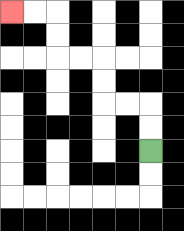{'start': '[6, 6]', 'end': '[0, 0]', 'path_directions': 'U,U,L,L,U,U,L,L,U,U,L,L', 'path_coordinates': '[[6, 6], [6, 5], [6, 4], [5, 4], [4, 4], [4, 3], [4, 2], [3, 2], [2, 2], [2, 1], [2, 0], [1, 0], [0, 0]]'}